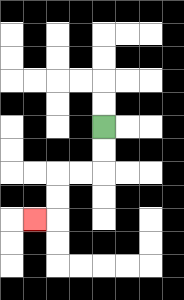{'start': '[4, 5]', 'end': '[1, 9]', 'path_directions': 'D,D,L,L,D,D,L', 'path_coordinates': '[[4, 5], [4, 6], [4, 7], [3, 7], [2, 7], [2, 8], [2, 9], [1, 9]]'}